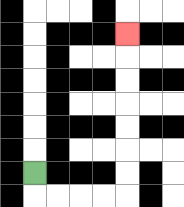{'start': '[1, 7]', 'end': '[5, 1]', 'path_directions': 'D,R,R,R,R,U,U,U,U,U,U,U', 'path_coordinates': '[[1, 7], [1, 8], [2, 8], [3, 8], [4, 8], [5, 8], [5, 7], [5, 6], [5, 5], [5, 4], [5, 3], [5, 2], [5, 1]]'}